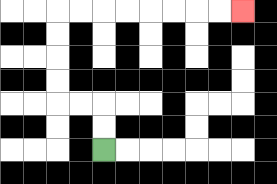{'start': '[4, 6]', 'end': '[10, 0]', 'path_directions': 'U,U,L,L,U,U,U,U,R,R,R,R,R,R,R,R', 'path_coordinates': '[[4, 6], [4, 5], [4, 4], [3, 4], [2, 4], [2, 3], [2, 2], [2, 1], [2, 0], [3, 0], [4, 0], [5, 0], [6, 0], [7, 0], [8, 0], [9, 0], [10, 0]]'}